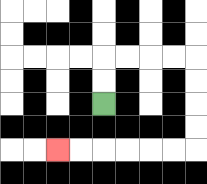{'start': '[4, 4]', 'end': '[2, 6]', 'path_directions': 'U,U,R,R,R,R,D,D,D,D,L,L,L,L,L,L', 'path_coordinates': '[[4, 4], [4, 3], [4, 2], [5, 2], [6, 2], [7, 2], [8, 2], [8, 3], [8, 4], [8, 5], [8, 6], [7, 6], [6, 6], [5, 6], [4, 6], [3, 6], [2, 6]]'}